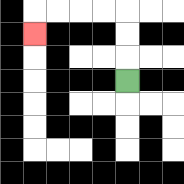{'start': '[5, 3]', 'end': '[1, 1]', 'path_directions': 'U,U,U,L,L,L,L,D', 'path_coordinates': '[[5, 3], [5, 2], [5, 1], [5, 0], [4, 0], [3, 0], [2, 0], [1, 0], [1, 1]]'}